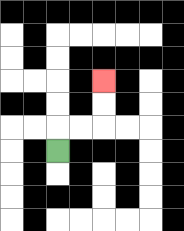{'start': '[2, 6]', 'end': '[4, 3]', 'path_directions': 'U,R,R,U,U', 'path_coordinates': '[[2, 6], [2, 5], [3, 5], [4, 5], [4, 4], [4, 3]]'}